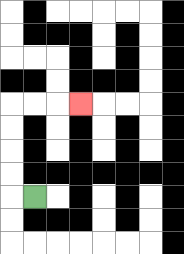{'start': '[1, 8]', 'end': '[3, 4]', 'path_directions': 'L,U,U,U,U,R,R,R', 'path_coordinates': '[[1, 8], [0, 8], [0, 7], [0, 6], [0, 5], [0, 4], [1, 4], [2, 4], [3, 4]]'}